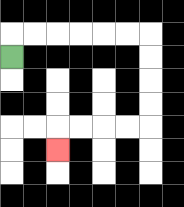{'start': '[0, 2]', 'end': '[2, 6]', 'path_directions': 'U,R,R,R,R,R,R,D,D,D,D,L,L,L,L,D', 'path_coordinates': '[[0, 2], [0, 1], [1, 1], [2, 1], [3, 1], [4, 1], [5, 1], [6, 1], [6, 2], [6, 3], [6, 4], [6, 5], [5, 5], [4, 5], [3, 5], [2, 5], [2, 6]]'}